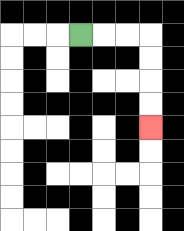{'start': '[3, 1]', 'end': '[6, 5]', 'path_directions': 'R,R,R,D,D,D,D', 'path_coordinates': '[[3, 1], [4, 1], [5, 1], [6, 1], [6, 2], [6, 3], [6, 4], [6, 5]]'}